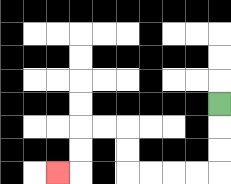{'start': '[9, 4]', 'end': '[2, 7]', 'path_directions': 'D,D,D,L,L,L,L,U,U,L,L,D,D,L', 'path_coordinates': '[[9, 4], [9, 5], [9, 6], [9, 7], [8, 7], [7, 7], [6, 7], [5, 7], [5, 6], [5, 5], [4, 5], [3, 5], [3, 6], [3, 7], [2, 7]]'}